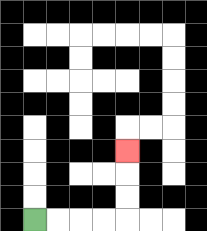{'start': '[1, 9]', 'end': '[5, 6]', 'path_directions': 'R,R,R,R,U,U,U', 'path_coordinates': '[[1, 9], [2, 9], [3, 9], [4, 9], [5, 9], [5, 8], [5, 7], [5, 6]]'}